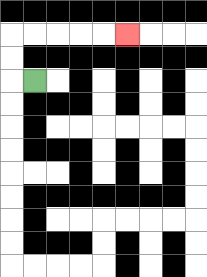{'start': '[1, 3]', 'end': '[5, 1]', 'path_directions': 'L,U,U,R,R,R,R,R', 'path_coordinates': '[[1, 3], [0, 3], [0, 2], [0, 1], [1, 1], [2, 1], [3, 1], [4, 1], [5, 1]]'}